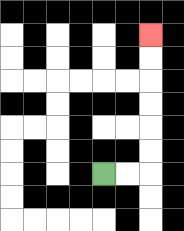{'start': '[4, 7]', 'end': '[6, 1]', 'path_directions': 'R,R,U,U,U,U,U,U', 'path_coordinates': '[[4, 7], [5, 7], [6, 7], [6, 6], [6, 5], [6, 4], [6, 3], [6, 2], [6, 1]]'}